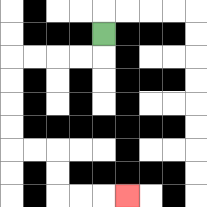{'start': '[4, 1]', 'end': '[5, 8]', 'path_directions': 'D,L,L,L,L,D,D,D,D,R,R,D,D,R,R,R', 'path_coordinates': '[[4, 1], [4, 2], [3, 2], [2, 2], [1, 2], [0, 2], [0, 3], [0, 4], [0, 5], [0, 6], [1, 6], [2, 6], [2, 7], [2, 8], [3, 8], [4, 8], [5, 8]]'}